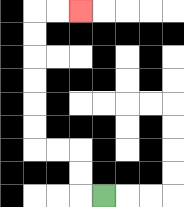{'start': '[4, 8]', 'end': '[3, 0]', 'path_directions': 'L,U,U,L,L,U,U,U,U,U,U,R,R', 'path_coordinates': '[[4, 8], [3, 8], [3, 7], [3, 6], [2, 6], [1, 6], [1, 5], [1, 4], [1, 3], [1, 2], [1, 1], [1, 0], [2, 0], [3, 0]]'}